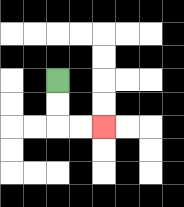{'start': '[2, 3]', 'end': '[4, 5]', 'path_directions': 'D,D,R,R', 'path_coordinates': '[[2, 3], [2, 4], [2, 5], [3, 5], [4, 5]]'}